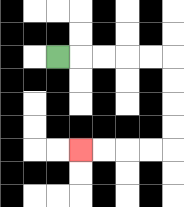{'start': '[2, 2]', 'end': '[3, 6]', 'path_directions': 'R,R,R,R,R,D,D,D,D,L,L,L,L', 'path_coordinates': '[[2, 2], [3, 2], [4, 2], [5, 2], [6, 2], [7, 2], [7, 3], [7, 4], [7, 5], [7, 6], [6, 6], [5, 6], [4, 6], [3, 6]]'}